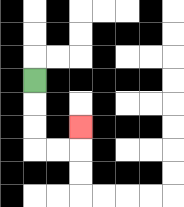{'start': '[1, 3]', 'end': '[3, 5]', 'path_directions': 'D,D,D,R,R,U', 'path_coordinates': '[[1, 3], [1, 4], [1, 5], [1, 6], [2, 6], [3, 6], [3, 5]]'}